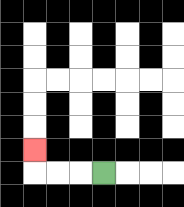{'start': '[4, 7]', 'end': '[1, 6]', 'path_directions': 'L,L,L,U', 'path_coordinates': '[[4, 7], [3, 7], [2, 7], [1, 7], [1, 6]]'}